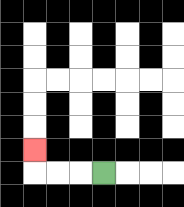{'start': '[4, 7]', 'end': '[1, 6]', 'path_directions': 'L,L,L,U', 'path_coordinates': '[[4, 7], [3, 7], [2, 7], [1, 7], [1, 6]]'}